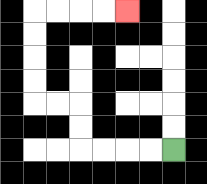{'start': '[7, 6]', 'end': '[5, 0]', 'path_directions': 'L,L,L,L,U,U,L,L,U,U,U,U,R,R,R,R', 'path_coordinates': '[[7, 6], [6, 6], [5, 6], [4, 6], [3, 6], [3, 5], [3, 4], [2, 4], [1, 4], [1, 3], [1, 2], [1, 1], [1, 0], [2, 0], [3, 0], [4, 0], [5, 0]]'}